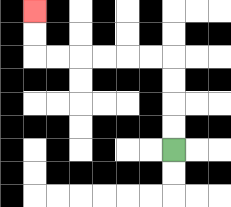{'start': '[7, 6]', 'end': '[1, 0]', 'path_directions': 'U,U,U,U,L,L,L,L,L,L,U,U', 'path_coordinates': '[[7, 6], [7, 5], [7, 4], [7, 3], [7, 2], [6, 2], [5, 2], [4, 2], [3, 2], [2, 2], [1, 2], [1, 1], [1, 0]]'}